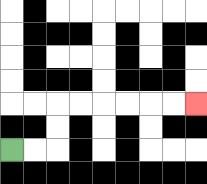{'start': '[0, 6]', 'end': '[8, 4]', 'path_directions': 'R,R,U,U,R,R,R,R,R,R', 'path_coordinates': '[[0, 6], [1, 6], [2, 6], [2, 5], [2, 4], [3, 4], [4, 4], [5, 4], [6, 4], [7, 4], [8, 4]]'}